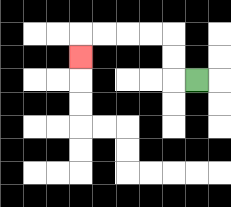{'start': '[8, 3]', 'end': '[3, 2]', 'path_directions': 'L,U,U,L,L,L,L,D', 'path_coordinates': '[[8, 3], [7, 3], [7, 2], [7, 1], [6, 1], [5, 1], [4, 1], [3, 1], [3, 2]]'}